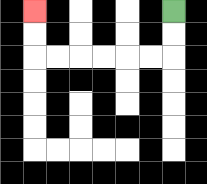{'start': '[7, 0]', 'end': '[1, 0]', 'path_directions': 'D,D,L,L,L,L,L,L,U,U', 'path_coordinates': '[[7, 0], [7, 1], [7, 2], [6, 2], [5, 2], [4, 2], [3, 2], [2, 2], [1, 2], [1, 1], [1, 0]]'}